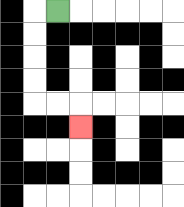{'start': '[2, 0]', 'end': '[3, 5]', 'path_directions': 'L,D,D,D,D,R,R,D', 'path_coordinates': '[[2, 0], [1, 0], [1, 1], [1, 2], [1, 3], [1, 4], [2, 4], [3, 4], [3, 5]]'}